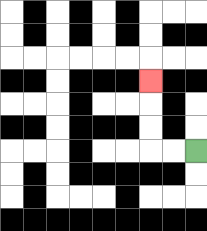{'start': '[8, 6]', 'end': '[6, 3]', 'path_directions': 'L,L,U,U,U', 'path_coordinates': '[[8, 6], [7, 6], [6, 6], [6, 5], [6, 4], [6, 3]]'}